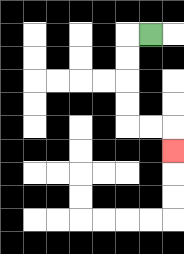{'start': '[6, 1]', 'end': '[7, 6]', 'path_directions': 'L,D,D,D,D,R,R,D', 'path_coordinates': '[[6, 1], [5, 1], [5, 2], [5, 3], [5, 4], [5, 5], [6, 5], [7, 5], [7, 6]]'}